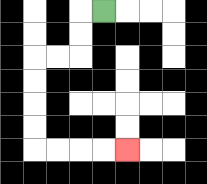{'start': '[4, 0]', 'end': '[5, 6]', 'path_directions': 'L,D,D,L,L,D,D,D,D,R,R,R,R', 'path_coordinates': '[[4, 0], [3, 0], [3, 1], [3, 2], [2, 2], [1, 2], [1, 3], [1, 4], [1, 5], [1, 6], [2, 6], [3, 6], [4, 6], [5, 6]]'}